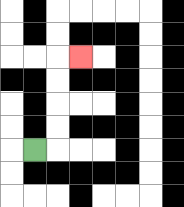{'start': '[1, 6]', 'end': '[3, 2]', 'path_directions': 'R,U,U,U,U,R', 'path_coordinates': '[[1, 6], [2, 6], [2, 5], [2, 4], [2, 3], [2, 2], [3, 2]]'}